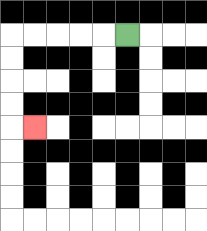{'start': '[5, 1]', 'end': '[1, 5]', 'path_directions': 'L,L,L,L,L,D,D,D,D,R', 'path_coordinates': '[[5, 1], [4, 1], [3, 1], [2, 1], [1, 1], [0, 1], [0, 2], [0, 3], [0, 4], [0, 5], [1, 5]]'}